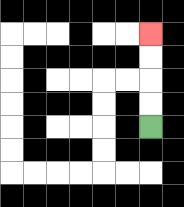{'start': '[6, 5]', 'end': '[6, 1]', 'path_directions': 'U,U,U,U', 'path_coordinates': '[[6, 5], [6, 4], [6, 3], [6, 2], [6, 1]]'}